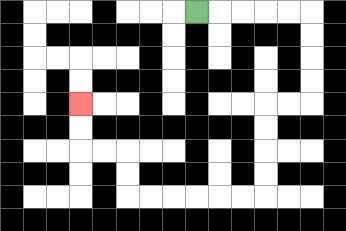{'start': '[8, 0]', 'end': '[3, 4]', 'path_directions': 'R,R,R,R,R,D,D,D,D,L,L,D,D,D,D,L,L,L,L,L,L,U,U,L,L,U,U', 'path_coordinates': '[[8, 0], [9, 0], [10, 0], [11, 0], [12, 0], [13, 0], [13, 1], [13, 2], [13, 3], [13, 4], [12, 4], [11, 4], [11, 5], [11, 6], [11, 7], [11, 8], [10, 8], [9, 8], [8, 8], [7, 8], [6, 8], [5, 8], [5, 7], [5, 6], [4, 6], [3, 6], [3, 5], [3, 4]]'}